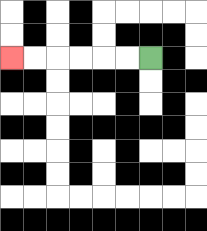{'start': '[6, 2]', 'end': '[0, 2]', 'path_directions': 'L,L,L,L,L,L', 'path_coordinates': '[[6, 2], [5, 2], [4, 2], [3, 2], [2, 2], [1, 2], [0, 2]]'}